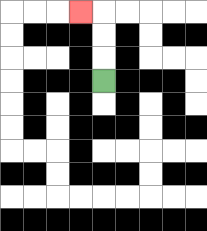{'start': '[4, 3]', 'end': '[3, 0]', 'path_directions': 'U,U,U,L', 'path_coordinates': '[[4, 3], [4, 2], [4, 1], [4, 0], [3, 0]]'}